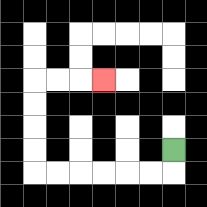{'start': '[7, 6]', 'end': '[4, 3]', 'path_directions': 'D,L,L,L,L,L,L,U,U,U,U,R,R,R', 'path_coordinates': '[[7, 6], [7, 7], [6, 7], [5, 7], [4, 7], [3, 7], [2, 7], [1, 7], [1, 6], [1, 5], [1, 4], [1, 3], [2, 3], [3, 3], [4, 3]]'}